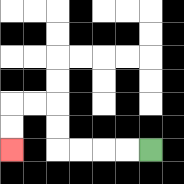{'start': '[6, 6]', 'end': '[0, 6]', 'path_directions': 'L,L,L,L,U,U,L,L,D,D', 'path_coordinates': '[[6, 6], [5, 6], [4, 6], [3, 6], [2, 6], [2, 5], [2, 4], [1, 4], [0, 4], [0, 5], [0, 6]]'}